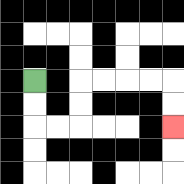{'start': '[1, 3]', 'end': '[7, 5]', 'path_directions': 'D,D,R,R,U,U,R,R,R,R,D,D', 'path_coordinates': '[[1, 3], [1, 4], [1, 5], [2, 5], [3, 5], [3, 4], [3, 3], [4, 3], [5, 3], [6, 3], [7, 3], [7, 4], [7, 5]]'}